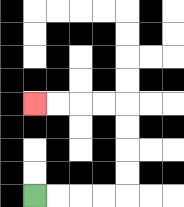{'start': '[1, 8]', 'end': '[1, 4]', 'path_directions': 'R,R,R,R,U,U,U,U,L,L,L,L', 'path_coordinates': '[[1, 8], [2, 8], [3, 8], [4, 8], [5, 8], [5, 7], [5, 6], [5, 5], [5, 4], [4, 4], [3, 4], [2, 4], [1, 4]]'}